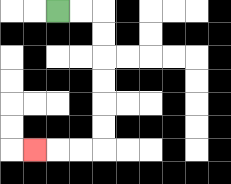{'start': '[2, 0]', 'end': '[1, 6]', 'path_directions': 'R,R,D,D,D,D,D,D,L,L,L', 'path_coordinates': '[[2, 0], [3, 0], [4, 0], [4, 1], [4, 2], [4, 3], [4, 4], [4, 5], [4, 6], [3, 6], [2, 6], [1, 6]]'}